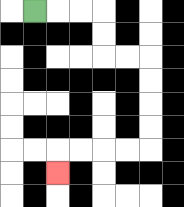{'start': '[1, 0]', 'end': '[2, 7]', 'path_directions': 'R,R,R,D,D,R,R,D,D,D,D,L,L,L,L,D', 'path_coordinates': '[[1, 0], [2, 0], [3, 0], [4, 0], [4, 1], [4, 2], [5, 2], [6, 2], [6, 3], [6, 4], [6, 5], [6, 6], [5, 6], [4, 6], [3, 6], [2, 6], [2, 7]]'}